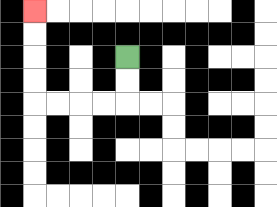{'start': '[5, 2]', 'end': '[1, 0]', 'path_directions': 'D,D,L,L,L,L,U,U,U,U', 'path_coordinates': '[[5, 2], [5, 3], [5, 4], [4, 4], [3, 4], [2, 4], [1, 4], [1, 3], [1, 2], [1, 1], [1, 0]]'}